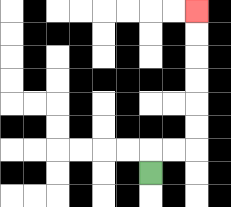{'start': '[6, 7]', 'end': '[8, 0]', 'path_directions': 'U,R,R,U,U,U,U,U,U', 'path_coordinates': '[[6, 7], [6, 6], [7, 6], [8, 6], [8, 5], [8, 4], [8, 3], [8, 2], [8, 1], [8, 0]]'}